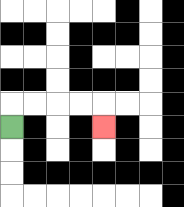{'start': '[0, 5]', 'end': '[4, 5]', 'path_directions': 'U,R,R,R,R,D', 'path_coordinates': '[[0, 5], [0, 4], [1, 4], [2, 4], [3, 4], [4, 4], [4, 5]]'}